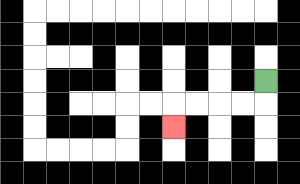{'start': '[11, 3]', 'end': '[7, 5]', 'path_directions': 'D,L,L,L,L,D', 'path_coordinates': '[[11, 3], [11, 4], [10, 4], [9, 4], [8, 4], [7, 4], [7, 5]]'}